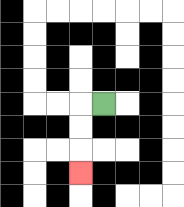{'start': '[4, 4]', 'end': '[3, 7]', 'path_directions': 'L,D,D,D', 'path_coordinates': '[[4, 4], [3, 4], [3, 5], [3, 6], [3, 7]]'}